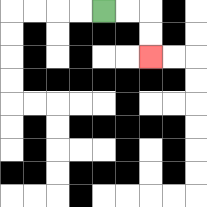{'start': '[4, 0]', 'end': '[6, 2]', 'path_directions': 'R,R,D,D', 'path_coordinates': '[[4, 0], [5, 0], [6, 0], [6, 1], [6, 2]]'}